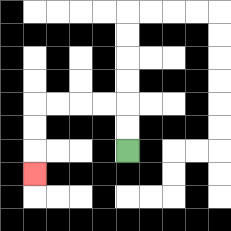{'start': '[5, 6]', 'end': '[1, 7]', 'path_directions': 'U,U,L,L,L,L,D,D,D', 'path_coordinates': '[[5, 6], [5, 5], [5, 4], [4, 4], [3, 4], [2, 4], [1, 4], [1, 5], [1, 6], [1, 7]]'}